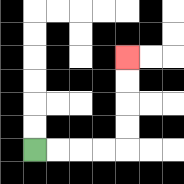{'start': '[1, 6]', 'end': '[5, 2]', 'path_directions': 'R,R,R,R,U,U,U,U', 'path_coordinates': '[[1, 6], [2, 6], [3, 6], [4, 6], [5, 6], [5, 5], [5, 4], [5, 3], [5, 2]]'}